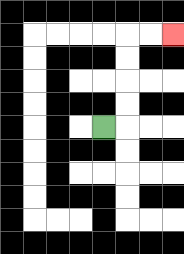{'start': '[4, 5]', 'end': '[7, 1]', 'path_directions': 'R,U,U,U,U,R,R', 'path_coordinates': '[[4, 5], [5, 5], [5, 4], [5, 3], [5, 2], [5, 1], [6, 1], [7, 1]]'}